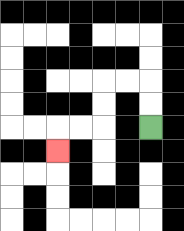{'start': '[6, 5]', 'end': '[2, 6]', 'path_directions': 'U,U,L,L,D,D,L,L,D', 'path_coordinates': '[[6, 5], [6, 4], [6, 3], [5, 3], [4, 3], [4, 4], [4, 5], [3, 5], [2, 5], [2, 6]]'}